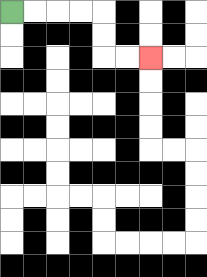{'start': '[0, 0]', 'end': '[6, 2]', 'path_directions': 'R,R,R,R,D,D,R,R', 'path_coordinates': '[[0, 0], [1, 0], [2, 0], [3, 0], [4, 0], [4, 1], [4, 2], [5, 2], [6, 2]]'}